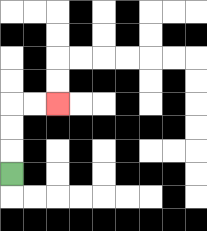{'start': '[0, 7]', 'end': '[2, 4]', 'path_directions': 'U,U,U,R,R', 'path_coordinates': '[[0, 7], [0, 6], [0, 5], [0, 4], [1, 4], [2, 4]]'}